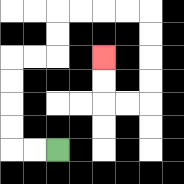{'start': '[2, 6]', 'end': '[4, 2]', 'path_directions': 'L,L,U,U,U,U,R,R,U,U,R,R,R,R,D,D,D,D,L,L,U,U', 'path_coordinates': '[[2, 6], [1, 6], [0, 6], [0, 5], [0, 4], [0, 3], [0, 2], [1, 2], [2, 2], [2, 1], [2, 0], [3, 0], [4, 0], [5, 0], [6, 0], [6, 1], [6, 2], [6, 3], [6, 4], [5, 4], [4, 4], [4, 3], [4, 2]]'}